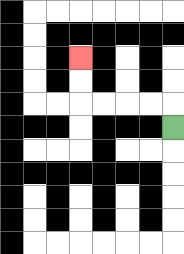{'start': '[7, 5]', 'end': '[3, 2]', 'path_directions': 'U,L,L,L,L,U,U', 'path_coordinates': '[[7, 5], [7, 4], [6, 4], [5, 4], [4, 4], [3, 4], [3, 3], [3, 2]]'}